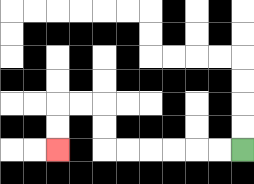{'start': '[10, 6]', 'end': '[2, 6]', 'path_directions': 'L,L,L,L,L,L,U,U,L,L,D,D', 'path_coordinates': '[[10, 6], [9, 6], [8, 6], [7, 6], [6, 6], [5, 6], [4, 6], [4, 5], [4, 4], [3, 4], [2, 4], [2, 5], [2, 6]]'}